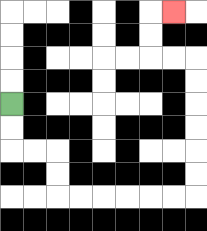{'start': '[0, 4]', 'end': '[7, 0]', 'path_directions': 'D,D,R,R,D,D,R,R,R,R,R,R,U,U,U,U,U,U,L,L,U,U,R', 'path_coordinates': '[[0, 4], [0, 5], [0, 6], [1, 6], [2, 6], [2, 7], [2, 8], [3, 8], [4, 8], [5, 8], [6, 8], [7, 8], [8, 8], [8, 7], [8, 6], [8, 5], [8, 4], [8, 3], [8, 2], [7, 2], [6, 2], [6, 1], [6, 0], [7, 0]]'}